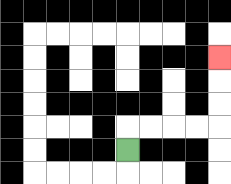{'start': '[5, 6]', 'end': '[9, 2]', 'path_directions': 'U,R,R,R,R,U,U,U', 'path_coordinates': '[[5, 6], [5, 5], [6, 5], [7, 5], [8, 5], [9, 5], [9, 4], [9, 3], [9, 2]]'}